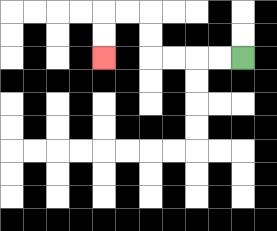{'start': '[10, 2]', 'end': '[4, 2]', 'path_directions': 'L,L,L,L,U,U,L,L,D,D', 'path_coordinates': '[[10, 2], [9, 2], [8, 2], [7, 2], [6, 2], [6, 1], [6, 0], [5, 0], [4, 0], [4, 1], [4, 2]]'}